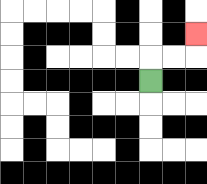{'start': '[6, 3]', 'end': '[8, 1]', 'path_directions': 'U,R,R,U', 'path_coordinates': '[[6, 3], [6, 2], [7, 2], [8, 2], [8, 1]]'}